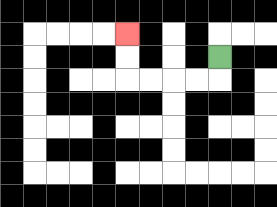{'start': '[9, 2]', 'end': '[5, 1]', 'path_directions': 'D,L,L,L,L,U,U', 'path_coordinates': '[[9, 2], [9, 3], [8, 3], [7, 3], [6, 3], [5, 3], [5, 2], [5, 1]]'}